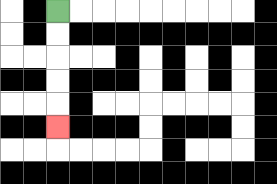{'start': '[2, 0]', 'end': '[2, 5]', 'path_directions': 'D,D,D,D,D', 'path_coordinates': '[[2, 0], [2, 1], [2, 2], [2, 3], [2, 4], [2, 5]]'}